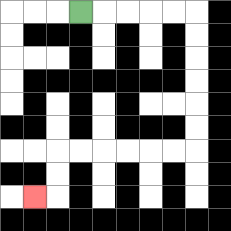{'start': '[3, 0]', 'end': '[1, 8]', 'path_directions': 'R,R,R,R,R,D,D,D,D,D,D,L,L,L,L,L,L,D,D,L', 'path_coordinates': '[[3, 0], [4, 0], [5, 0], [6, 0], [7, 0], [8, 0], [8, 1], [8, 2], [8, 3], [8, 4], [8, 5], [8, 6], [7, 6], [6, 6], [5, 6], [4, 6], [3, 6], [2, 6], [2, 7], [2, 8], [1, 8]]'}